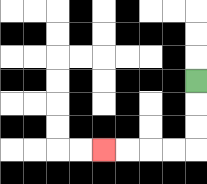{'start': '[8, 3]', 'end': '[4, 6]', 'path_directions': 'D,D,D,L,L,L,L', 'path_coordinates': '[[8, 3], [8, 4], [8, 5], [8, 6], [7, 6], [6, 6], [5, 6], [4, 6]]'}